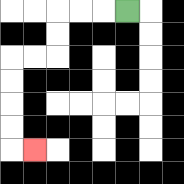{'start': '[5, 0]', 'end': '[1, 6]', 'path_directions': 'L,L,L,D,D,L,L,D,D,D,D,R', 'path_coordinates': '[[5, 0], [4, 0], [3, 0], [2, 0], [2, 1], [2, 2], [1, 2], [0, 2], [0, 3], [0, 4], [0, 5], [0, 6], [1, 6]]'}